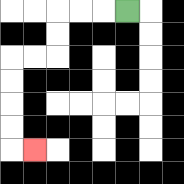{'start': '[5, 0]', 'end': '[1, 6]', 'path_directions': 'L,L,L,D,D,L,L,D,D,D,D,R', 'path_coordinates': '[[5, 0], [4, 0], [3, 0], [2, 0], [2, 1], [2, 2], [1, 2], [0, 2], [0, 3], [0, 4], [0, 5], [0, 6], [1, 6]]'}